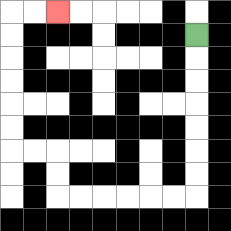{'start': '[8, 1]', 'end': '[2, 0]', 'path_directions': 'D,D,D,D,D,D,D,L,L,L,L,L,L,U,U,L,L,U,U,U,U,U,U,R,R', 'path_coordinates': '[[8, 1], [8, 2], [8, 3], [8, 4], [8, 5], [8, 6], [8, 7], [8, 8], [7, 8], [6, 8], [5, 8], [4, 8], [3, 8], [2, 8], [2, 7], [2, 6], [1, 6], [0, 6], [0, 5], [0, 4], [0, 3], [0, 2], [0, 1], [0, 0], [1, 0], [2, 0]]'}